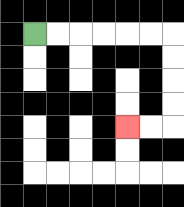{'start': '[1, 1]', 'end': '[5, 5]', 'path_directions': 'R,R,R,R,R,R,D,D,D,D,L,L', 'path_coordinates': '[[1, 1], [2, 1], [3, 1], [4, 1], [5, 1], [6, 1], [7, 1], [7, 2], [7, 3], [7, 4], [7, 5], [6, 5], [5, 5]]'}